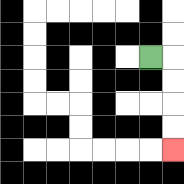{'start': '[6, 2]', 'end': '[7, 6]', 'path_directions': 'R,D,D,D,D', 'path_coordinates': '[[6, 2], [7, 2], [7, 3], [7, 4], [7, 5], [7, 6]]'}